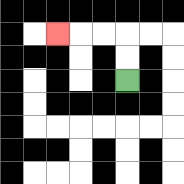{'start': '[5, 3]', 'end': '[2, 1]', 'path_directions': 'U,U,L,L,L', 'path_coordinates': '[[5, 3], [5, 2], [5, 1], [4, 1], [3, 1], [2, 1]]'}